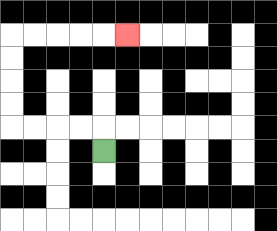{'start': '[4, 6]', 'end': '[5, 1]', 'path_directions': 'U,L,L,L,L,U,U,U,U,R,R,R,R,R', 'path_coordinates': '[[4, 6], [4, 5], [3, 5], [2, 5], [1, 5], [0, 5], [0, 4], [0, 3], [0, 2], [0, 1], [1, 1], [2, 1], [3, 1], [4, 1], [5, 1]]'}